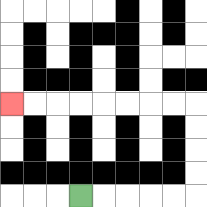{'start': '[3, 8]', 'end': '[0, 4]', 'path_directions': 'R,R,R,R,R,U,U,U,U,L,L,L,L,L,L,L,L', 'path_coordinates': '[[3, 8], [4, 8], [5, 8], [6, 8], [7, 8], [8, 8], [8, 7], [8, 6], [8, 5], [8, 4], [7, 4], [6, 4], [5, 4], [4, 4], [3, 4], [2, 4], [1, 4], [0, 4]]'}